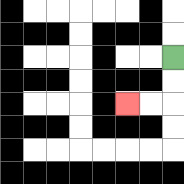{'start': '[7, 2]', 'end': '[5, 4]', 'path_directions': 'D,D,L,L', 'path_coordinates': '[[7, 2], [7, 3], [7, 4], [6, 4], [5, 4]]'}